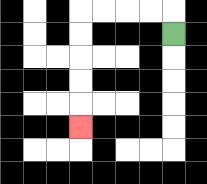{'start': '[7, 1]', 'end': '[3, 5]', 'path_directions': 'U,L,L,L,L,D,D,D,D,D', 'path_coordinates': '[[7, 1], [7, 0], [6, 0], [5, 0], [4, 0], [3, 0], [3, 1], [3, 2], [3, 3], [3, 4], [3, 5]]'}